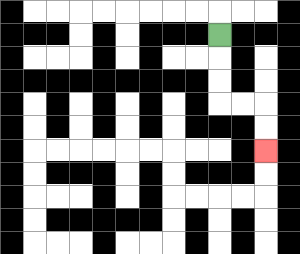{'start': '[9, 1]', 'end': '[11, 6]', 'path_directions': 'D,D,D,R,R,D,D', 'path_coordinates': '[[9, 1], [9, 2], [9, 3], [9, 4], [10, 4], [11, 4], [11, 5], [11, 6]]'}